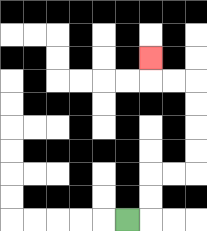{'start': '[5, 9]', 'end': '[6, 2]', 'path_directions': 'R,U,U,R,R,U,U,U,U,L,L,U', 'path_coordinates': '[[5, 9], [6, 9], [6, 8], [6, 7], [7, 7], [8, 7], [8, 6], [8, 5], [8, 4], [8, 3], [7, 3], [6, 3], [6, 2]]'}